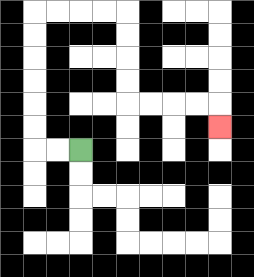{'start': '[3, 6]', 'end': '[9, 5]', 'path_directions': 'L,L,U,U,U,U,U,U,R,R,R,R,D,D,D,D,R,R,R,R,D', 'path_coordinates': '[[3, 6], [2, 6], [1, 6], [1, 5], [1, 4], [1, 3], [1, 2], [1, 1], [1, 0], [2, 0], [3, 0], [4, 0], [5, 0], [5, 1], [5, 2], [5, 3], [5, 4], [6, 4], [7, 4], [8, 4], [9, 4], [9, 5]]'}